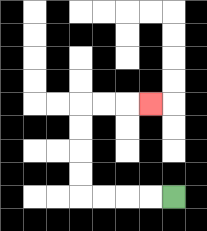{'start': '[7, 8]', 'end': '[6, 4]', 'path_directions': 'L,L,L,L,U,U,U,U,R,R,R', 'path_coordinates': '[[7, 8], [6, 8], [5, 8], [4, 8], [3, 8], [3, 7], [3, 6], [3, 5], [3, 4], [4, 4], [5, 4], [6, 4]]'}